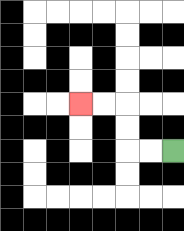{'start': '[7, 6]', 'end': '[3, 4]', 'path_directions': 'L,L,U,U,L,L', 'path_coordinates': '[[7, 6], [6, 6], [5, 6], [5, 5], [5, 4], [4, 4], [3, 4]]'}